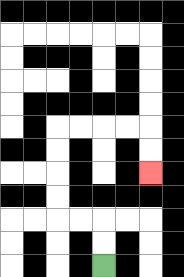{'start': '[4, 11]', 'end': '[6, 7]', 'path_directions': 'U,U,L,L,U,U,U,U,R,R,R,R,D,D', 'path_coordinates': '[[4, 11], [4, 10], [4, 9], [3, 9], [2, 9], [2, 8], [2, 7], [2, 6], [2, 5], [3, 5], [4, 5], [5, 5], [6, 5], [6, 6], [6, 7]]'}